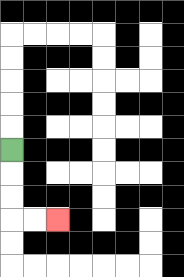{'start': '[0, 6]', 'end': '[2, 9]', 'path_directions': 'D,D,D,R,R', 'path_coordinates': '[[0, 6], [0, 7], [0, 8], [0, 9], [1, 9], [2, 9]]'}